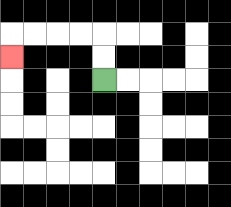{'start': '[4, 3]', 'end': '[0, 2]', 'path_directions': 'U,U,L,L,L,L,D', 'path_coordinates': '[[4, 3], [4, 2], [4, 1], [3, 1], [2, 1], [1, 1], [0, 1], [0, 2]]'}